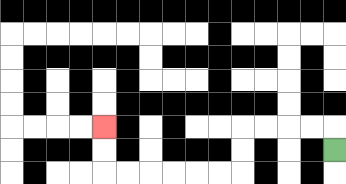{'start': '[14, 6]', 'end': '[4, 5]', 'path_directions': 'U,L,L,L,L,D,D,L,L,L,L,L,L,U,U', 'path_coordinates': '[[14, 6], [14, 5], [13, 5], [12, 5], [11, 5], [10, 5], [10, 6], [10, 7], [9, 7], [8, 7], [7, 7], [6, 7], [5, 7], [4, 7], [4, 6], [4, 5]]'}